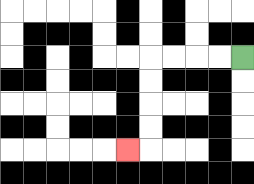{'start': '[10, 2]', 'end': '[5, 6]', 'path_directions': 'L,L,L,L,D,D,D,D,L', 'path_coordinates': '[[10, 2], [9, 2], [8, 2], [7, 2], [6, 2], [6, 3], [6, 4], [6, 5], [6, 6], [5, 6]]'}